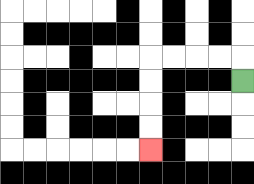{'start': '[10, 3]', 'end': '[6, 6]', 'path_directions': 'U,L,L,L,L,D,D,D,D', 'path_coordinates': '[[10, 3], [10, 2], [9, 2], [8, 2], [7, 2], [6, 2], [6, 3], [6, 4], [6, 5], [6, 6]]'}